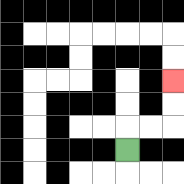{'start': '[5, 6]', 'end': '[7, 3]', 'path_directions': 'U,R,R,U,U', 'path_coordinates': '[[5, 6], [5, 5], [6, 5], [7, 5], [7, 4], [7, 3]]'}